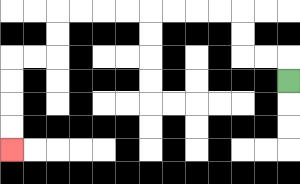{'start': '[12, 3]', 'end': '[0, 6]', 'path_directions': 'U,L,L,U,U,L,L,L,L,L,L,L,L,D,D,L,L,D,D,D,D', 'path_coordinates': '[[12, 3], [12, 2], [11, 2], [10, 2], [10, 1], [10, 0], [9, 0], [8, 0], [7, 0], [6, 0], [5, 0], [4, 0], [3, 0], [2, 0], [2, 1], [2, 2], [1, 2], [0, 2], [0, 3], [0, 4], [0, 5], [0, 6]]'}